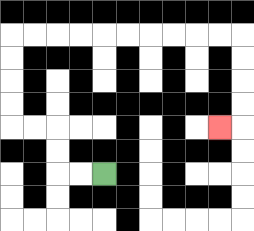{'start': '[4, 7]', 'end': '[9, 5]', 'path_directions': 'L,L,U,U,L,L,U,U,U,U,R,R,R,R,R,R,R,R,R,R,D,D,D,D,L', 'path_coordinates': '[[4, 7], [3, 7], [2, 7], [2, 6], [2, 5], [1, 5], [0, 5], [0, 4], [0, 3], [0, 2], [0, 1], [1, 1], [2, 1], [3, 1], [4, 1], [5, 1], [6, 1], [7, 1], [8, 1], [9, 1], [10, 1], [10, 2], [10, 3], [10, 4], [10, 5], [9, 5]]'}